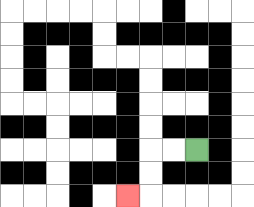{'start': '[8, 6]', 'end': '[5, 8]', 'path_directions': 'L,L,D,D,L', 'path_coordinates': '[[8, 6], [7, 6], [6, 6], [6, 7], [6, 8], [5, 8]]'}